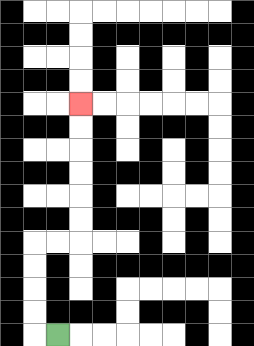{'start': '[2, 14]', 'end': '[3, 4]', 'path_directions': 'L,U,U,U,U,R,R,U,U,U,U,U,U', 'path_coordinates': '[[2, 14], [1, 14], [1, 13], [1, 12], [1, 11], [1, 10], [2, 10], [3, 10], [3, 9], [3, 8], [3, 7], [3, 6], [3, 5], [3, 4]]'}